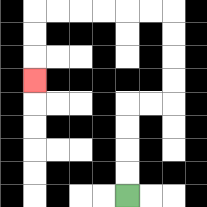{'start': '[5, 8]', 'end': '[1, 3]', 'path_directions': 'U,U,U,U,R,R,U,U,U,U,L,L,L,L,L,L,D,D,D', 'path_coordinates': '[[5, 8], [5, 7], [5, 6], [5, 5], [5, 4], [6, 4], [7, 4], [7, 3], [7, 2], [7, 1], [7, 0], [6, 0], [5, 0], [4, 0], [3, 0], [2, 0], [1, 0], [1, 1], [1, 2], [1, 3]]'}